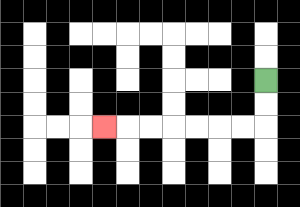{'start': '[11, 3]', 'end': '[4, 5]', 'path_directions': 'D,D,L,L,L,L,L,L,L', 'path_coordinates': '[[11, 3], [11, 4], [11, 5], [10, 5], [9, 5], [8, 5], [7, 5], [6, 5], [5, 5], [4, 5]]'}